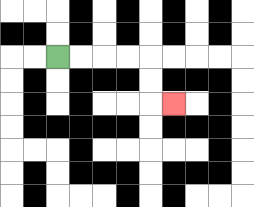{'start': '[2, 2]', 'end': '[7, 4]', 'path_directions': 'R,R,R,R,D,D,R', 'path_coordinates': '[[2, 2], [3, 2], [4, 2], [5, 2], [6, 2], [6, 3], [6, 4], [7, 4]]'}